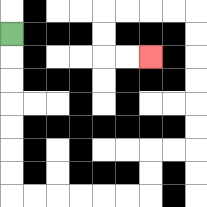{'start': '[0, 1]', 'end': '[6, 2]', 'path_directions': 'D,D,D,D,D,D,D,R,R,R,R,R,R,U,U,R,R,U,U,U,U,U,U,L,L,L,L,D,D,R,R', 'path_coordinates': '[[0, 1], [0, 2], [0, 3], [0, 4], [0, 5], [0, 6], [0, 7], [0, 8], [1, 8], [2, 8], [3, 8], [4, 8], [5, 8], [6, 8], [6, 7], [6, 6], [7, 6], [8, 6], [8, 5], [8, 4], [8, 3], [8, 2], [8, 1], [8, 0], [7, 0], [6, 0], [5, 0], [4, 0], [4, 1], [4, 2], [5, 2], [6, 2]]'}